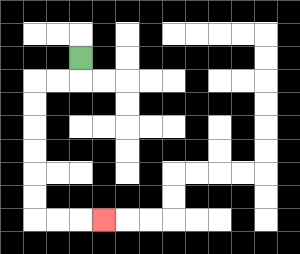{'start': '[3, 2]', 'end': '[4, 9]', 'path_directions': 'D,L,L,D,D,D,D,D,D,R,R,R', 'path_coordinates': '[[3, 2], [3, 3], [2, 3], [1, 3], [1, 4], [1, 5], [1, 6], [1, 7], [1, 8], [1, 9], [2, 9], [3, 9], [4, 9]]'}